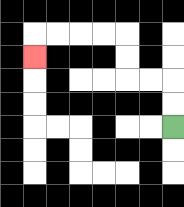{'start': '[7, 5]', 'end': '[1, 2]', 'path_directions': 'U,U,L,L,U,U,L,L,L,L,D', 'path_coordinates': '[[7, 5], [7, 4], [7, 3], [6, 3], [5, 3], [5, 2], [5, 1], [4, 1], [3, 1], [2, 1], [1, 1], [1, 2]]'}